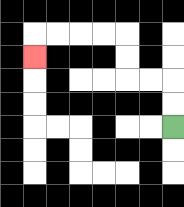{'start': '[7, 5]', 'end': '[1, 2]', 'path_directions': 'U,U,L,L,U,U,L,L,L,L,D', 'path_coordinates': '[[7, 5], [7, 4], [7, 3], [6, 3], [5, 3], [5, 2], [5, 1], [4, 1], [3, 1], [2, 1], [1, 1], [1, 2]]'}